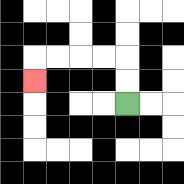{'start': '[5, 4]', 'end': '[1, 3]', 'path_directions': 'U,U,L,L,L,L,D', 'path_coordinates': '[[5, 4], [5, 3], [5, 2], [4, 2], [3, 2], [2, 2], [1, 2], [1, 3]]'}